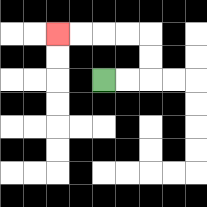{'start': '[4, 3]', 'end': '[2, 1]', 'path_directions': 'R,R,U,U,L,L,L,L', 'path_coordinates': '[[4, 3], [5, 3], [6, 3], [6, 2], [6, 1], [5, 1], [4, 1], [3, 1], [2, 1]]'}